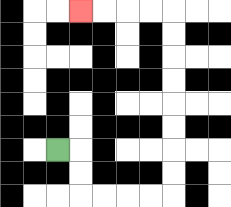{'start': '[2, 6]', 'end': '[3, 0]', 'path_directions': 'R,D,D,R,R,R,R,U,U,U,U,U,U,U,U,L,L,L,L', 'path_coordinates': '[[2, 6], [3, 6], [3, 7], [3, 8], [4, 8], [5, 8], [6, 8], [7, 8], [7, 7], [7, 6], [7, 5], [7, 4], [7, 3], [7, 2], [7, 1], [7, 0], [6, 0], [5, 0], [4, 0], [3, 0]]'}